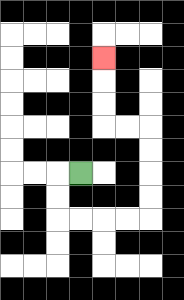{'start': '[3, 7]', 'end': '[4, 2]', 'path_directions': 'L,D,D,R,R,R,R,U,U,U,U,L,L,U,U,U', 'path_coordinates': '[[3, 7], [2, 7], [2, 8], [2, 9], [3, 9], [4, 9], [5, 9], [6, 9], [6, 8], [6, 7], [6, 6], [6, 5], [5, 5], [4, 5], [4, 4], [4, 3], [4, 2]]'}